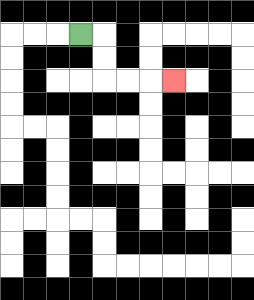{'start': '[3, 1]', 'end': '[7, 3]', 'path_directions': 'R,D,D,R,R,R', 'path_coordinates': '[[3, 1], [4, 1], [4, 2], [4, 3], [5, 3], [6, 3], [7, 3]]'}